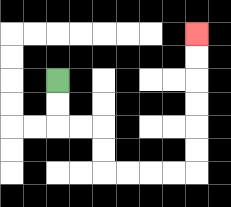{'start': '[2, 3]', 'end': '[8, 1]', 'path_directions': 'D,D,R,R,D,D,R,R,R,R,U,U,U,U,U,U', 'path_coordinates': '[[2, 3], [2, 4], [2, 5], [3, 5], [4, 5], [4, 6], [4, 7], [5, 7], [6, 7], [7, 7], [8, 7], [8, 6], [8, 5], [8, 4], [8, 3], [8, 2], [8, 1]]'}